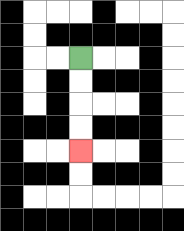{'start': '[3, 2]', 'end': '[3, 6]', 'path_directions': 'D,D,D,D', 'path_coordinates': '[[3, 2], [3, 3], [3, 4], [3, 5], [3, 6]]'}